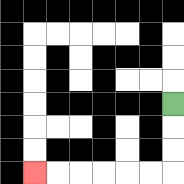{'start': '[7, 4]', 'end': '[1, 7]', 'path_directions': 'D,D,D,L,L,L,L,L,L', 'path_coordinates': '[[7, 4], [7, 5], [7, 6], [7, 7], [6, 7], [5, 7], [4, 7], [3, 7], [2, 7], [1, 7]]'}